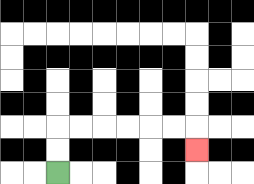{'start': '[2, 7]', 'end': '[8, 6]', 'path_directions': 'U,U,R,R,R,R,R,R,D', 'path_coordinates': '[[2, 7], [2, 6], [2, 5], [3, 5], [4, 5], [5, 5], [6, 5], [7, 5], [8, 5], [8, 6]]'}